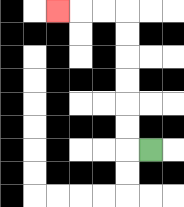{'start': '[6, 6]', 'end': '[2, 0]', 'path_directions': 'L,U,U,U,U,U,U,L,L,L', 'path_coordinates': '[[6, 6], [5, 6], [5, 5], [5, 4], [5, 3], [5, 2], [5, 1], [5, 0], [4, 0], [3, 0], [2, 0]]'}